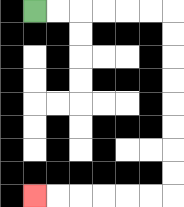{'start': '[1, 0]', 'end': '[1, 8]', 'path_directions': 'R,R,R,R,R,R,D,D,D,D,D,D,D,D,L,L,L,L,L,L', 'path_coordinates': '[[1, 0], [2, 0], [3, 0], [4, 0], [5, 0], [6, 0], [7, 0], [7, 1], [7, 2], [7, 3], [7, 4], [7, 5], [7, 6], [7, 7], [7, 8], [6, 8], [5, 8], [4, 8], [3, 8], [2, 8], [1, 8]]'}